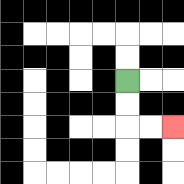{'start': '[5, 3]', 'end': '[7, 5]', 'path_directions': 'D,D,R,R', 'path_coordinates': '[[5, 3], [5, 4], [5, 5], [6, 5], [7, 5]]'}